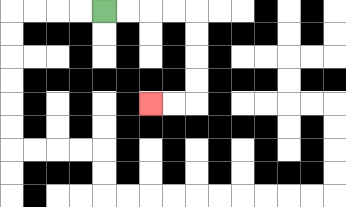{'start': '[4, 0]', 'end': '[6, 4]', 'path_directions': 'R,R,R,R,D,D,D,D,L,L', 'path_coordinates': '[[4, 0], [5, 0], [6, 0], [7, 0], [8, 0], [8, 1], [8, 2], [8, 3], [8, 4], [7, 4], [6, 4]]'}